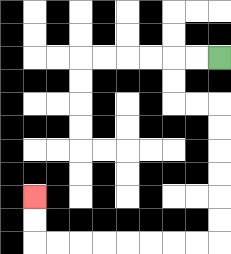{'start': '[9, 2]', 'end': '[1, 8]', 'path_directions': 'L,L,D,D,R,R,D,D,D,D,D,D,L,L,L,L,L,L,L,L,U,U', 'path_coordinates': '[[9, 2], [8, 2], [7, 2], [7, 3], [7, 4], [8, 4], [9, 4], [9, 5], [9, 6], [9, 7], [9, 8], [9, 9], [9, 10], [8, 10], [7, 10], [6, 10], [5, 10], [4, 10], [3, 10], [2, 10], [1, 10], [1, 9], [1, 8]]'}